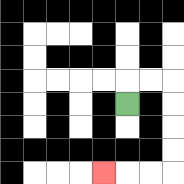{'start': '[5, 4]', 'end': '[4, 7]', 'path_directions': 'U,R,R,D,D,D,D,L,L,L', 'path_coordinates': '[[5, 4], [5, 3], [6, 3], [7, 3], [7, 4], [7, 5], [7, 6], [7, 7], [6, 7], [5, 7], [4, 7]]'}